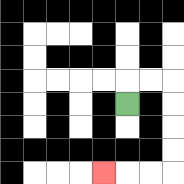{'start': '[5, 4]', 'end': '[4, 7]', 'path_directions': 'U,R,R,D,D,D,D,L,L,L', 'path_coordinates': '[[5, 4], [5, 3], [6, 3], [7, 3], [7, 4], [7, 5], [7, 6], [7, 7], [6, 7], [5, 7], [4, 7]]'}